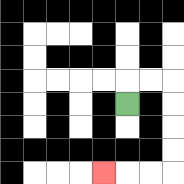{'start': '[5, 4]', 'end': '[4, 7]', 'path_directions': 'U,R,R,D,D,D,D,L,L,L', 'path_coordinates': '[[5, 4], [5, 3], [6, 3], [7, 3], [7, 4], [7, 5], [7, 6], [7, 7], [6, 7], [5, 7], [4, 7]]'}